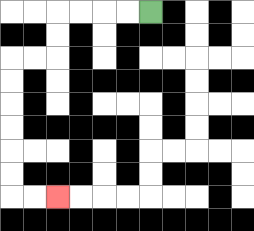{'start': '[6, 0]', 'end': '[2, 8]', 'path_directions': 'L,L,L,L,D,D,L,L,D,D,D,D,D,D,R,R', 'path_coordinates': '[[6, 0], [5, 0], [4, 0], [3, 0], [2, 0], [2, 1], [2, 2], [1, 2], [0, 2], [0, 3], [0, 4], [0, 5], [0, 6], [0, 7], [0, 8], [1, 8], [2, 8]]'}